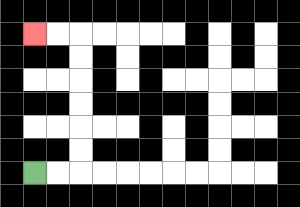{'start': '[1, 7]', 'end': '[1, 1]', 'path_directions': 'R,R,U,U,U,U,U,U,L,L', 'path_coordinates': '[[1, 7], [2, 7], [3, 7], [3, 6], [3, 5], [3, 4], [3, 3], [3, 2], [3, 1], [2, 1], [1, 1]]'}